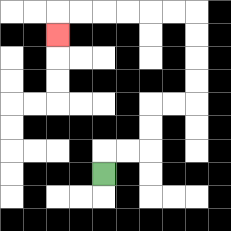{'start': '[4, 7]', 'end': '[2, 1]', 'path_directions': 'U,R,R,U,U,R,R,U,U,U,U,L,L,L,L,L,L,D', 'path_coordinates': '[[4, 7], [4, 6], [5, 6], [6, 6], [6, 5], [6, 4], [7, 4], [8, 4], [8, 3], [8, 2], [8, 1], [8, 0], [7, 0], [6, 0], [5, 0], [4, 0], [3, 0], [2, 0], [2, 1]]'}